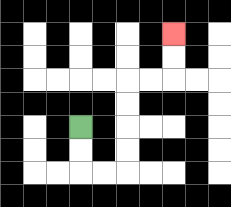{'start': '[3, 5]', 'end': '[7, 1]', 'path_directions': 'D,D,R,R,U,U,U,U,R,R,U,U', 'path_coordinates': '[[3, 5], [3, 6], [3, 7], [4, 7], [5, 7], [5, 6], [5, 5], [5, 4], [5, 3], [6, 3], [7, 3], [7, 2], [7, 1]]'}